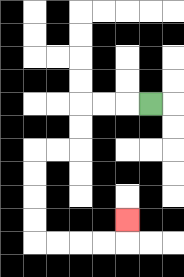{'start': '[6, 4]', 'end': '[5, 9]', 'path_directions': 'L,L,L,D,D,L,L,D,D,D,D,R,R,R,R,U', 'path_coordinates': '[[6, 4], [5, 4], [4, 4], [3, 4], [3, 5], [3, 6], [2, 6], [1, 6], [1, 7], [1, 8], [1, 9], [1, 10], [2, 10], [3, 10], [4, 10], [5, 10], [5, 9]]'}